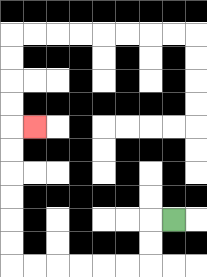{'start': '[7, 9]', 'end': '[1, 5]', 'path_directions': 'L,D,D,L,L,L,L,L,L,U,U,U,U,U,U,R', 'path_coordinates': '[[7, 9], [6, 9], [6, 10], [6, 11], [5, 11], [4, 11], [3, 11], [2, 11], [1, 11], [0, 11], [0, 10], [0, 9], [0, 8], [0, 7], [0, 6], [0, 5], [1, 5]]'}